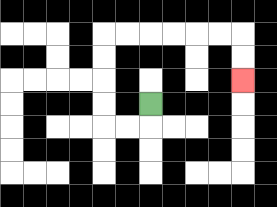{'start': '[6, 4]', 'end': '[10, 3]', 'path_directions': 'D,L,L,U,U,U,U,R,R,R,R,R,R,D,D', 'path_coordinates': '[[6, 4], [6, 5], [5, 5], [4, 5], [4, 4], [4, 3], [4, 2], [4, 1], [5, 1], [6, 1], [7, 1], [8, 1], [9, 1], [10, 1], [10, 2], [10, 3]]'}